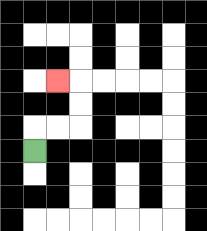{'start': '[1, 6]', 'end': '[2, 3]', 'path_directions': 'U,R,R,U,U,L', 'path_coordinates': '[[1, 6], [1, 5], [2, 5], [3, 5], [3, 4], [3, 3], [2, 3]]'}